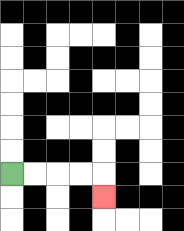{'start': '[0, 7]', 'end': '[4, 8]', 'path_directions': 'R,R,R,R,D', 'path_coordinates': '[[0, 7], [1, 7], [2, 7], [3, 7], [4, 7], [4, 8]]'}